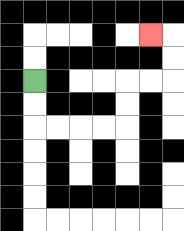{'start': '[1, 3]', 'end': '[6, 1]', 'path_directions': 'D,D,R,R,R,R,U,U,R,R,U,U,L', 'path_coordinates': '[[1, 3], [1, 4], [1, 5], [2, 5], [3, 5], [4, 5], [5, 5], [5, 4], [5, 3], [6, 3], [7, 3], [7, 2], [7, 1], [6, 1]]'}